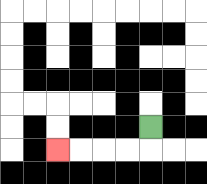{'start': '[6, 5]', 'end': '[2, 6]', 'path_directions': 'D,L,L,L,L', 'path_coordinates': '[[6, 5], [6, 6], [5, 6], [4, 6], [3, 6], [2, 6]]'}